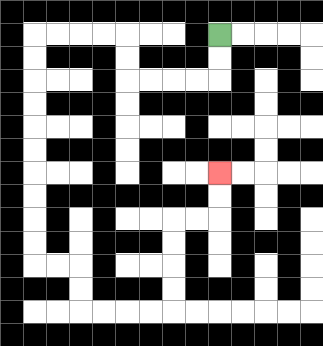{'start': '[9, 1]', 'end': '[9, 7]', 'path_directions': 'D,D,L,L,L,L,U,U,L,L,L,L,D,D,D,D,D,D,D,D,D,D,R,R,D,D,R,R,R,R,U,U,U,U,R,R,U,U', 'path_coordinates': '[[9, 1], [9, 2], [9, 3], [8, 3], [7, 3], [6, 3], [5, 3], [5, 2], [5, 1], [4, 1], [3, 1], [2, 1], [1, 1], [1, 2], [1, 3], [1, 4], [1, 5], [1, 6], [1, 7], [1, 8], [1, 9], [1, 10], [1, 11], [2, 11], [3, 11], [3, 12], [3, 13], [4, 13], [5, 13], [6, 13], [7, 13], [7, 12], [7, 11], [7, 10], [7, 9], [8, 9], [9, 9], [9, 8], [9, 7]]'}